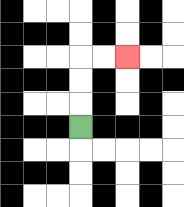{'start': '[3, 5]', 'end': '[5, 2]', 'path_directions': 'U,U,U,R,R', 'path_coordinates': '[[3, 5], [3, 4], [3, 3], [3, 2], [4, 2], [5, 2]]'}